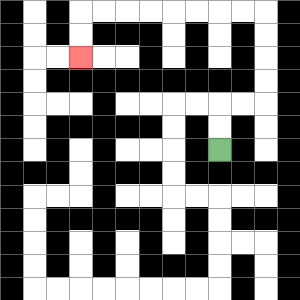{'start': '[9, 6]', 'end': '[3, 2]', 'path_directions': 'U,U,R,R,U,U,U,U,L,L,L,L,L,L,L,L,D,D', 'path_coordinates': '[[9, 6], [9, 5], [9, 4], [10, 4], [11, 4], [11, 3], [11, 2], [11, 1], [11, 0], [10, 0], [9, 0], [8, 0], [7, 0], [6, 0], [5, 0], [4, 0], [3, 0], [3, 1], [3, 2]]'}